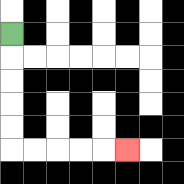{'start': '[0, 1]', 'end': '[5, 6]', 'path_directions': 'D,D,D,D,D,R,R,R,R,R', 'path_coordinates': '[[0, 1], [0, 2], [0, 3], [0, 4], [0, 5], [0, 6], [1, 6], [2, 6], [3, 6], [4, 6], [5, 6]]'}